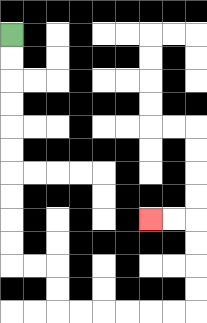{'start': '[0, 1]', 'end': '[6, 9]', 'path_directions': 'D,D,D,D,D,D,D,D,D,D,R,R,D,D,R,R,R,R,R,R,U,U,U,U,L,L', 'path_coordinates': '[[0, 1], [0, 2], [0, 3], [0, 4], [0, 5], [0, 6], [0, 7], [0, 8], [0, 9], [0, 10], [0, 11], [1, 11], [2, 11], [2, 12], [2, 13], [3, 13], [4, 13], [5, 13], [6, 13], [7, 13], [8, 13], [8, 12], [8, 11], [8, 10], [8, 9], [7, 9], [6, 9]]'}